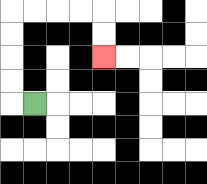{'start': '[1, 4]', 'end': '[4, 2]', 'path_directions': 'L,U,U,U,U,R,R,R,R,D,D', 'path_coordinates': '[[1, 4], [0, 4], [0, 3], [0, 2], [0, 1], [0, 0], [1, 0], [2, 0], [3, 0], [4, 0], [4, 1], [4, 2]]'}